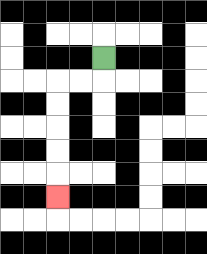{'start': '[4, 2]', 'end': '[2, 8]', 'path_directions': 'D,L,L,D,D,D,D,D', 'path_coordinates': '[[4, 2], [4, 3], [3, 3], [2, 3], [2, 4], [2, 5], [2, 6], [2, 7], [2, 8]]'}